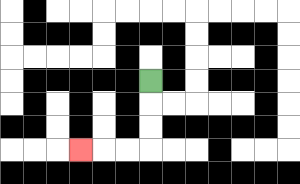{'start': '[6, 3]', 'end': '[3, 6]', 'path_directions': 'D,D,D,L,L,L', 'path_coordinates': '[[6, 3], [6, 4], [6, 5], [6, 6], [5, 6], [4, 6], [3, 6]]'}